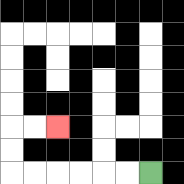{'start': '[6, 7]', 'end': '[2, 5]', 'path_directions': 'L,L,L,L,L,L,U,U,R,R', 'path_coordinates': '[[6, 7], [5, 7], [4, 7], [3, 7], [2, 7], [1, 7], [0, 7], [0, 6], [0, 5], [1, 5], [2, 5]]'}